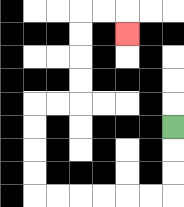{'start': '[7, 5]', 'end': '[5, 1]', 'path_directions': 'D,D,D,L,L,L,L,L,L,U,U,U,U,R,R,U,U,U,U,R,R,D', 'path_coordinates': '[[7, 5], [7, 6], [7, 7], [7, 8], [6, 8], [5, 8], [4, 8], [3, 8], [2, 8], [1, 8], [1, 7], [1, 6], [1, 5], [1, 4], [2, 4], [3, 4], [3, 3], [3, 2], [3, 1], [3, 0], [4, 0], [5, 0], [5, 1]]'}